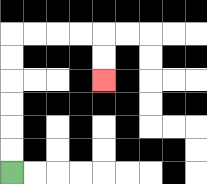{'start': '[0, 7]', 'end': '[4, 3]', 'path_directions': 'U,U,U,U,U,U,R,R,R,R,D,D', 'path_coordinates': '[[0, 7], [0, 6], [0, 5], [0, 4], [0, 3], [0, 2], [0, 1], [1, 1], [2, 1], [3, 1], [4, 1], [4, 2], [4, 3]]'}